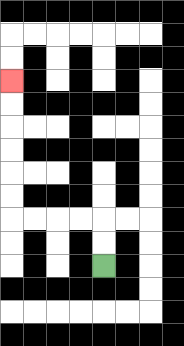{'start': '[4, 11]', 'end': '[0, 3]', 'path_directions': 'U,U,L,L,L,L,U,U,U,U,U,U', 'path_coordinates': '[[4, 11], [4, 10], [4, 9], [3, 9], [2, 9], [1, 9], [0, 9], [0, 8], [0, 7], [0, 6], [0, 5], [0, 4], [0, 3]]'}